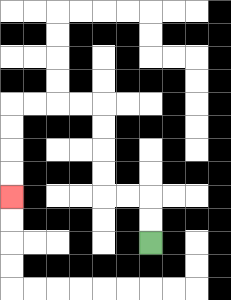{'start': '[6, 10]', 'end': '[0, 8]', 'path_directions': 'U,U,L,L,U,U,U,U,L,L,L,L,D,D,D,D', 'path_coordinates': '[[6, 10], [6, 9], [6, 8], [5, 8], [4, 8], [4, 7], [4, 6], [4, 5], [4, 4], [3, 4], [2, 4], [1, 4], [0, 4], [0, 5], [0, 6], [0, 7], [0, 8]]'}